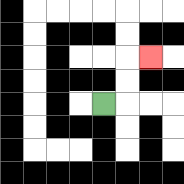{'start': '[4, 4]', 'end': '[6, 2]', 'path_directions': 'R,U,U,R', 'path_coordinates': '[[4, 4], [5, 4], [5, 3], [5, 2], [6, 2]]'}